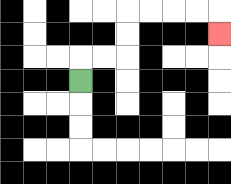{'start': '[3, 3]', 'end': '[9, 1]', 'path_directions': 'U,R,R,U,U,R,R,R,R,D', 'path_coordinates': '[[3, 3], [3, 2], [4, 2], [5, 2], [5, 1], [5, 0], [6, 0], [7, 0], [8, 0], [9, 0], [9, 1]]'}